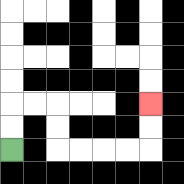{'start': '[0, 6]', 'end': '[6, 4]', 'path_directions': 'U,U,R,R,D,D,R,R,R,R,U,U', 'path_coordinates': '[[0, 6], [0, 5], [0, 4], [1, 4], [2, 4], [2, 5], [2, 6], [3, 6], [4, 6], [5, 6], [6, 6], [6, 5], [6, 4]]'}